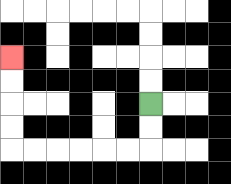{'start': '[6, 4]', 'end': '[0, 2]', 'path_directions': 'D,D,L,L,L,L,L,L,U,U,U,U', 'path_coordinates': '[[6, 4], [6, 5], [6, 6], [5, 6], [4, 6], [3, 6], [2, 6], [1, 6], [0, 6], [0, 5], [0, 4], [0, 3], [0, 2]]'}